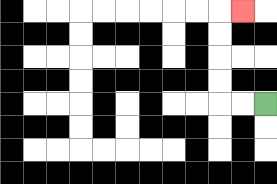{'start': '[11, 4]', 'end': '[10, 0]', 'path_directions': 'L,L,U,U,U,U,R', 'path_coordinates': '[[11, 4], [10, 4], [9, 4], [9, 3], [9, 2], [9, 1], [9, 0], [10, 0]]'}